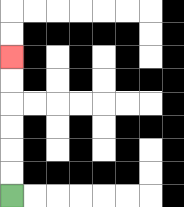{'start': '[0, 8]', 'end': '[0, 2]', 'path_directions': 'U,U,U,U,U,U', 'path_coordinates': '[[0, 8], [0, 7], [0, 6], [0, 5], [0, 4], [0, 3], [0, 2]]'}